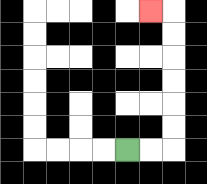{'start': '[5, 6]', 'end': '[6, 0]', 'path_directions': 'R,R,U,U,U,U,U,U,L', 'path_coordinates': '[[5, 6], [6, 6], [7, 6], [7, 5], [7, 4], [7, 3], [7, 2], [7, 1], [7, 0], [6, 0]]'}